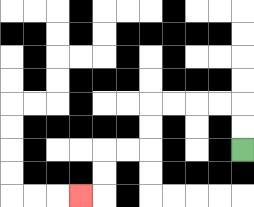{'start': '[10, 6]', 'end': '[3, 8]', 'path_directions': 'U,U,L,L,L,L,D,D,L,L,D,D,L', 'path_coordinates': '[[10, 6], [10, 5], [10, 4], [9, 4], [8, 4], [7, 4], [6, 4], [6, 5], [6, 6], [5, 6], [4, 6], [4, 7], [4, 8], [3, 8]]'}